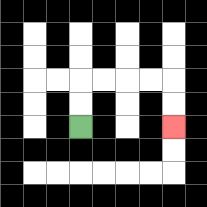{'start': '[3, 5]', 'end': '[7, 5]', 'path_directions': 'U,U,R,R,R,R,D,D', 'path_coordinates': '[[3, 5], [3, 4], [3, 3], [4, 3], [5, 3], [6, 3], [7, 3], [7, 4], [7, 5]]'}